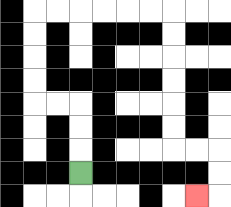{'start': '[3, 7]', 'end': '[8, 8]', 'path_directions': 'U,U,U,L,L,U,U,U,U,R,R,R,R,R,R,D,D,D,D,D,D,R,R,D,D,L', 'path_coordinates': '[[3, 7], [3, 6], [3, 5], [3, 4], [2, 4], [1, 4], [1, 3], [1, 2], [1, 1], [1, 0], [2, 0], [3, 0], [4, 0], [5, 0], [6, 0], [7, 0], [7, 1], [7, 2], [7, 3], [7, 4], [7, 5], [7, 6], [8, 6], [9, 6], [9, 7], [9, 8], [8, 8]]'}